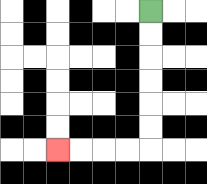{'start': '[6, 0]', 'end': '[2, 6]', 'path_directions': 'D,D,D,D,D,D,L,L,L,L', 'path_coordinates': '[[6, 0], [6, 1], [6, 2], [6, 3], [6, 4], [6, 5], [6, 6], [5, 6], [4, 6], [3, 6], [2, 6]]'}